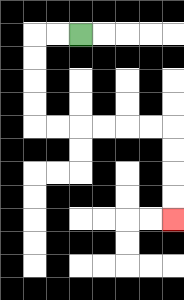{'start': '[3, 1]', 'end': '[7, 9]', 'path_directions': 'L,L,D,D,D,D,R,R,R,R,R,R,D,D,D,D', 'path_coordinates': '[[3, 1], [2, 1], [1, 1], [1, 2], [1, 3], [1, 4], [1, 5], [2, 5], [3, 5], [4, 5], [5, 5], [6, 5], [7, 5], [7, 6], [7, 7], [7, 8], [7, 9]]'}